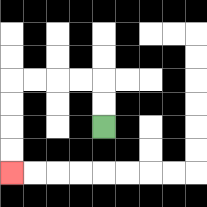{'start': '[4, 5]', 'end': '[0, 7]', 'path_directions': 'U,U,L,L,L,L,D,D,D,D', 'path_coordinates': '[[4, 5], [4, 4], [4, 3], [3, 3], [2, 3], [1, 3], [0, 3], [0, 4], [0, 5], [0, 6], [0, 7]]'}